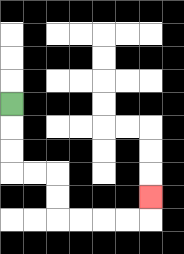{'start': '[0, 4]', 'end': '[6, 8]', 'path_directions': 'D,D,D,R,R,D,D,R,R,R,R,U', 'path_coordinates': '[[0, 4], [0, 5], [0, 6], [0, 7], [1, 7], [2, 7], [2, 8], [2, 9], [3, 9], [4, 9], [5, 9], [6, 9], [6, 8]]'}